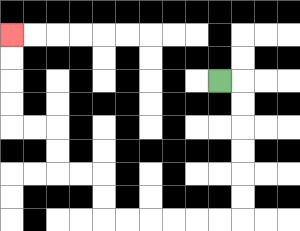{'start': '[9, 3]', 'end': '[0, 1]', 'path_directions': 'R,D,D,D,D,D,D,L,L,L,L,L,L,U,U,L,L,U,U,L,L,U,U,U,U', 'path_coordinates': '[[9, 3], [10, 3], [10, 4], [10, 5], [10, 6], [10, 7], [10, 8], [10, 9], [9, 9], [8, 9], [7, 9], [6, 9], [5, 9], [4, 9], [4, 8], [4, 7], [3, 7], [2, 7], [2, 6], [2, 5], [1, 5], [0, 5], [0, 4], [0, 3], [0, 2], [0, 1]]'}